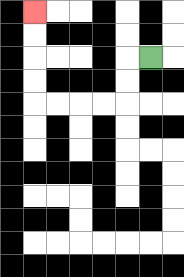{'start': '[6, 2]', 'end': '[1, 0]', 'path_directions': 'L,D,D,L,L,L,L,U,U,U,U', 'path_coordinates': '[[6, 2], [5, 2], [5, 3], [5, 4], [4, 4], [3, 4], [2, 4], [1, 4], [1, 3], [1, 2], [1, 1], [1, 0]]'}